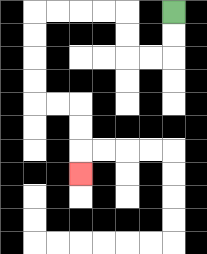{'start': '[7, 0]', 'end': '[3, 7]', 'path_directions': 'D,D,L,L,U,U,L,L,L,L,D,D,D,D,R,R,D,D,D', 'path_coordinates': '[[7, 0], [7, 1], [7, 2], [6, 2], [5, 2], [5, 1], [5, 0], [4, 0], [3, 0], [2, 0], [1, 0], [1, 1], [1, 2], [1, 3], [1, 4], [2, 4], [3, 4], [3, 5], [3, 6], [3, 7]]'}